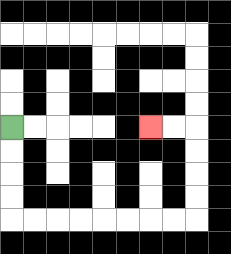{'start': '[0, 5]', 'end': '[6, 5]', 'path_directions': 'D,D,D,D,R,R,R,R,R,R,R,R,U,U,U,U,L,L', 'path_coordinates': '[[0, 5], [0, 6], [0, 7], [0, 8], [0, 9], [1, 9], [2, 9], [3, 9], [4, 9], [5, 9], [6, 9], [7, 9], [8, 9], [8, 8], [8, 7], [8, 6], [8, 5], [7, 5], [6, 5]]'}